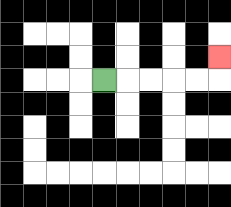{'start': '[4, 3]', 'end': '[9, 2]', 'path_directions': 'R,R,R,R,R,U', 'path_coordinates': '[[4, 3], [5, 3], [6, 3], [7, 3], [8, 3], [9, 3], [9, 2]]'}